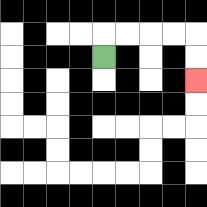{'start': '[4, 2]', 'end': '[8, 3]', 'path_directions': 'U,R,R,R,R,D,D', 'path_coordinates': '[[4, 2], [4, 1], [5, 1], [6, 1], [7, 1], [8, 1], [8, 2], [8, 3]]'}